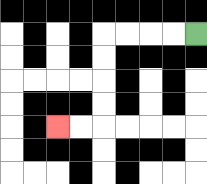{'start': '[8, 1]', 'end': '[2, 5]', 'path_directions': 'L,L,L,L,D,D,D,D,L,L', 'path_coordinates': '[[8, 1], [7, 1], [6, 1], [5, 1], [4, 1], [4, 2], [4, 3], [4, 4], [4, 5], [3, 5], [2, 5]]'}